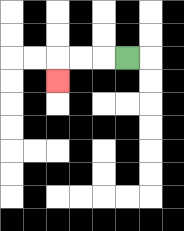{'start': '[5, 2]', 'end': '[2, 3]', 'path_directions': 'L,L,L,D', 'path_coordinates': '[[5, 2], [4, 2], [3, 2], [2, 2], [2, 3]]'}